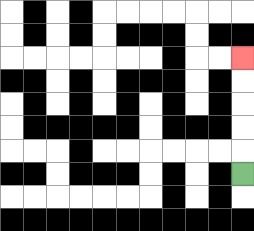{'start': '[10, 7]', 'end': '[10, 2]', 'path_directions': 'U,U,U,U,U', 'path_coordinates': '[[10, 7], [10, 6], [10, 5], [10, 4], [10, 3], [10, 2]]'}